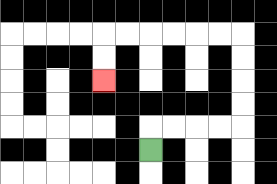{'start': '[6, 6]', 'end': '[4, 3]', 'path_directions': 'U,R,R,R,R,U,U,U,U,L,L,L,L,L,L,D,D', 'path_coordinates': '[[6, 6], [6, 5], [7, 5], [8, 5], [9, 5], [10, 5], [10, 4], [10, 3], [10, 2], [10, 1], [9, 1], [8, 1], [7, 1], [6, 1], [5, 1], [4, 1], [4, 2], [4, 3]]'}